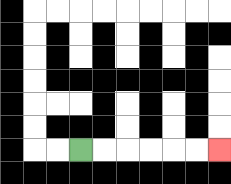{'start': '[3, 6]', 'end': '[9, 6]', 'path_directions': 'R,R,R,R,R,R', 'path_coordinates': '[[3, 6], [4, 6], [5, 6], [6, 6], [7, 6], [8, 6], [9, 6]]'}